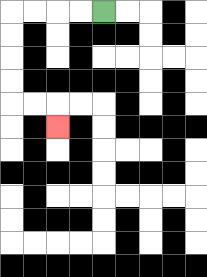{'start': '[4, 0]', 'end': '[2, 5]', 'path_directions': 'L,L,L,L,D,D,D,D,R,R,D', 'path_coordinates': '[[4, 0], [3, 0], [2, 0], [1, 0], [0, 0], [0, 1], [0, 2], [0, 3], [0, 4], [1, 4], [2, 4], [2, 5]]'}